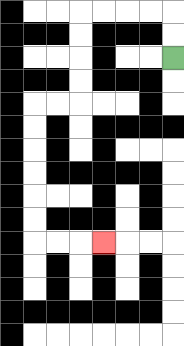{'start': '[7, 2]', 'end': '[4, 10]', 'path_directions': 'U,U,L,L,L,L,D,D,D,D,L,L,D,D,D,D,D,D,R,R,R', 'path_coordinates': '[[7, 2], [7, 1], [7, 0], [6, 0], [5, 0], [4, 0], [3, 0], [3, 1], [3, 2], [3, 3], [3, 4], [2, 4], [1, 4], [1, 5], [1, 6], [1, 7], [1, 8], [1, 9], [1, 10], [2, 10], [3, 10], [4, 10]]'}